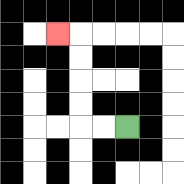{'start': '[5, 5]', 'end': '[2, 1]', 'path_directions': 'L,L,U,U,U,U,L', 'path_coordinates': '[[5, 5], [4, 5], [3, 5], [3, 4], [3, 3], [3, 2], [3, 1], [2, 1]]'}